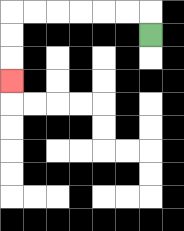{'start': '[6, 1]', 'end': '[0, 3]', 'path_directions': 'U,L,L,L,L,L,L,D,D,D', 'path_coordinates': '[[6, 1], [6, 0], [5, 0], [4, 0], [3, 0], [2, 0], [1, 0], [0, 0], [0, 1], [0, 2], [0, 3]]'}